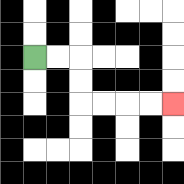{'start': '[1, 2]', 'end': '[7, 4]', 'path_directions': 'R,R,D,D,R,R,R,R', 'path_coordinates': '[[1, 2], [2, 2], [3, 2], [3, 3], [3, 4], [4, 4], [5, 4], [6, 4], [7, 4]]'}